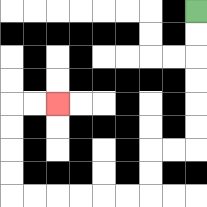{'start': '[8, 0]', 'end': '[2, 4]', 'path_directions': 'D,D,D,D,D,D,L,L,D,D,L,L,L,L,L,L,U,U,U,U,R,R', 'path_coordinates': '[[8, 0], [8, 1], [8, 2], [8, 3], [8, 4], [8, 5], [8, 6], [7, 6], [6, 6], [6, 7], [6, 8], [5, 8], [4, 8], [3, 8], [2, 8], [1, 8], [0, 8], [0, 7], [0, 6], [0, 5], [0, 4], [1, 4], [2, 4]]'}